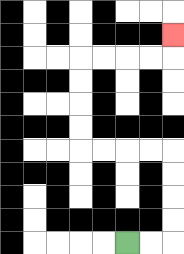{'start': '[5, 10]', 'end': '[7, 1]', 'path_directions': 'R,R,U,U,U,U,L,L,L,L,U,U,U,U,R,R,R,R,U', 'path_coordinates': '[[5, 10], [6, 10], [7, 10], [7, 9], [7, 8], [7, 7], [7, 6], [6, 6], [5, 6], [4, 6], [3, 6], [3, 5], [3, 4], [3, 3], [3, 2], [4, 2], [5, 2], [6, 2], [7, 2], [7, 1]]'}